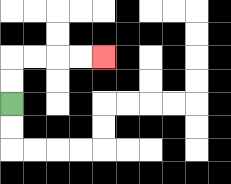{'start': '[0, 4]', 'end': '[4, 2]', 'path_directions': 'U,U,R,R,R,R', 'path_coordinates': '[[0, 4], [0, 3], [0, 2], [1, 2], [2, 2], [3, 2], [4, 2]]'}